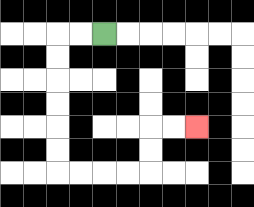{'start': '[4, 1]', 'end': '[8, 5]', 'path_directions': 'L,L,D,D,D,D,D,D,R,R,R,R,U,U,R,R', 'path_coordinates': '[[4, 1], [3, 1], [2, 1], [2, 2], [2, 3], [2, 4], [2, 5], [2, 6], [2, 7], [3, 7], [4, 7], [5, 7], [6, 7], [6, 6], [6, 5], [7, 5], [8, 5]]'}